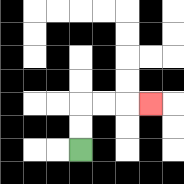{'start': '[3, 6]', 'end': '[6, 4]', 'path_directions': 'U,U,R,R,R', 'path_coordinates': '[[3, 6], [3, 5], [3, 4], [4, 4], [5, 4], [6, 4]]'}